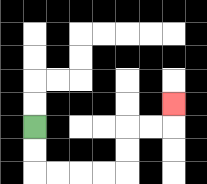{'start': '[1, 5]', 'end': '[7, 4]', 'path_directions': 'D,D,R,R,R,R,U,U,R,R,U', 'path_coordinates': '[[1, 5], [1, 6], [1, 7], [2, 7], [3, 7], [4, 7], [5, 7], [5, 6], [5, 5], [6, 5], [7, 5], [7, 4]]'}